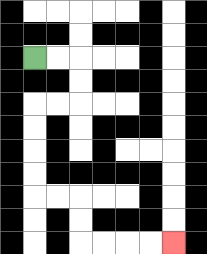{'start': '[1, 2]', 'end': '[7, 10]', 'path_directions': 'R,R,D,D,L,L,D,D,D,D,R,R,D,D,R,R,R,R', 'path_coordinates': '[[1, 2], [2, 2], [3, 2], [3, 3], [3, 4], [2, 4], [1, 4], [1, 5], [1, 6], [1, 7], [1, 8], [2, 8], [3, 8], [3, 9], [3, 10], [4, 10], [5, 10], [6, 10], [7, 10]]'}